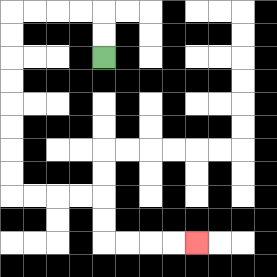{'start': '[4, 2]', 'end': '[8, 10]', 'path_directions': 'U,U,L,L,L,L,D,D,D,D,D,D,D,D,R,R,R,R,D,D,R,R,R,R', 'path_coordinates': '[[4, 2], [4, 1], [4, 0], [3, 0], [2, 0], [1, 0], [0, 0], [0, 1], [0, 2], [0, 3], [0, 4], [0, 5], [0, 6], [0, 7], [0, 8], [1, 8], [2, 8], [3, 8], [4, 8], [4, 9], [4, 10], [5, 10], [6, 10], [7, 10], [8, 10]]'}